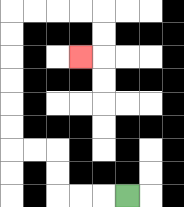{'start': '[5, 8]', 'end': '[3, 2]', 'path_directions': 'L,L,L,U,U,L,L,U,U,U,U,U,U,R,R,R,R,D,D,L', 'path_coordinates': '[[5, 8], [4, 8], [3, 8], [2, 8], [2, 7], [2, 6], [1, 6], [0, 6], [0, 5], [0, 4], [0, 3], [0, 2], [0, 1], [0, 0], [1, 0], [2, 0], [3, 0], [4, 0], [4, 1], [4, 2], [3, 2]]'}